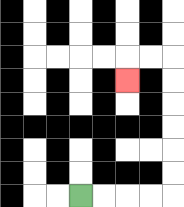{'start': '[3, 8]', 'end': '[5, 3]', 'path_directions': 'R,R,R,R,U,U,U,U,U,U,L,L,D', 'path_coordinates': '[[3, 8], [4, 8], [5, 8], [6, 8], [7, 8], [7, 7], [7, 6], [7, 5], [7, 4], [7, 3], [7, 2], [6, 2], [5, 2], [5, 3]]'}